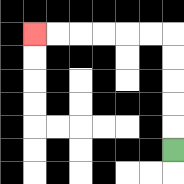{'start': '[7, 6]', 'end': '[1, 1]', 'path_directions': 'U,U,U,U,U,L,L,L,L,L,L', 'path_coordinates': '[[7, 6], [7, 5], [7, 4], [7, 3], [7, 2], [7, 1], [6, 1], [5, 1], [4, 1], [3, 1], [2, 1], [1, 1]]'}